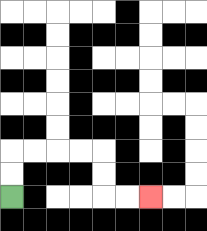{'start': '[0, 8]', 'end': '[6, 8]', 'path_directions': 'U,U,R,R,R,R,D,D,R,R', 'path_coordinates': '[[0, 8], [0, 7], [0, 6], [1, 6], [2, 6], [3, 6], [4, 6], [4, 7], [4, 8], [5, 8], [6, 8]]'}